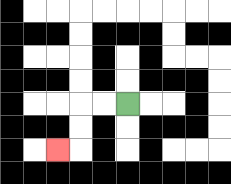{'start': '[5, 4]', 'end': '[2, 6]', 'path_directions': 'L,L,D,D,L', 'path_coordinates': '[[5, 4], [4, 4], [3, 4], [3, 5], [3, 6], [2, 6]]'}